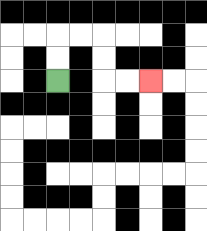{'start': '[2, 3]', 'end': '[6, 3]', 'path_directions': 'U,U,R,R,D,D,R,R', 'path_coordinates': '[[2, 3], [2, 2], [2, 1], [3, 1], [4, 1], [4, 2], [4, 3], [5, 3], [6, 3]]'}